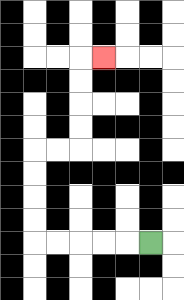{'start': '[6, 10]', 'end': '[4, 2]', 'path_directions': 'L,L,L,L,L,U,U,U,U,R,R,U,U,U,U,R', 'path_coordinates': '[[6, 10], [5, 10], [4, 10], [3, 10], [2, 10], [1, 10], [1, 9], [1, 8], [1, 7], [1, 6], [2, 6], [3, 6], [3, 5], [3, 4], [3, 3], [3, 2], [4, 2]]'}